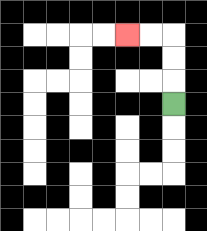{'start': '[7, 4]', 'end': '[5, 1]', 'path_directions': 'U,U,U,L,L', 'path_coordinates': '[[7, 4], [7, 3], [7, 2], [7, 1], [6, 1], [5, 1]]'}